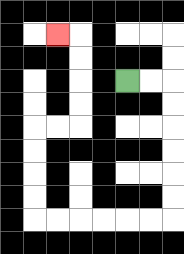{'start': '[5, 3]', 'end': '[2, 1]', 'path_directions': 'R,R,D,D,D,D,D,D,L,L,L,L,L,L,U,U,U,U,R,R,U,U,U,U,L', 'path_coordinates': '[[5, 3], [6, 3], [7, 3], [7, 4], [7, 5], [7, 6], [7, 7], [7, 8], [7, 9], [6, 9], [5, 9], [4, 9], [3, 9], [2, 9], [1, 9], [1, 8], [1, 7], [1, 6], [1, 5], [2, 5], [3, 5], [3, 4], [3, 3], [3, 2], [3, 1], [2, 1]]'}